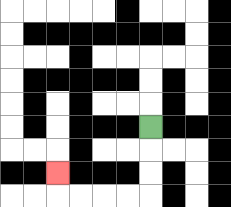{'start': '[6, 5]', 'end': '[2, 7]', 'path_directions': 'D,D,D,L,L,L,L,U', 'path_coordinates': '[[6, 5], [6, 6], [6, 7], [6, 8], [5, 8], [4, 8], [3, 8], [2, 8], [2, 7]]'}